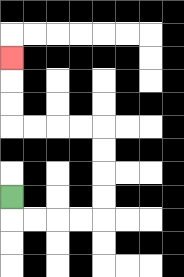{'start': '[0, 8]', 'end': '[0, 2]', 'path_directions': 'D,R,R,R,R,U,U,U,U,L,L,L,L,U,U,U', 'path_coordinates': '[[0, 8], [0, 9], [1, 9], [2, 9], [3, 9], [4, 9], [4, 8], [4, 7], [4, 6], [4, 5], [3, 5], [2, 5], [1, 5], [0, 5], [0, 4], [0, 3], [0, 2]]'}